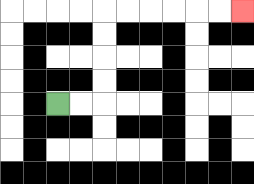{'start': '[2, 4]', 'end': '[10, 0]', 'path_directions': 'R,R,U,U,U,U,R,R,R,R,R,R', 'path_coordinates': '[[2, 4], [3, 4], [4, 4], [4, 3], [4, 2], [4, 1], [4, 0], [5, 0], [6, 0], [7, 0], [8, 0], [9, 0], [10, 0]]'}